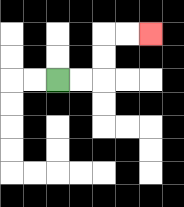{'start': '[2, 3]', 'end': '[6, 1]', 'path_directions': 'R,R,U,U,R,R', 'path_coordinates': '[[2, 3], [3, 3], [4, 3], [4, 2], [4, 1], [5, 1], [6, 1]]'}